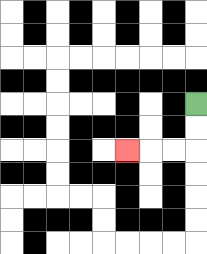{'start': '[8, 4]', 'end': '[5, 6]', 'path_directions': 'D,D,L,L,L', 'path_coordinates': '[[8, 4], [8, 5], [8, 6], [7, 6], [6, 6], [5, 6]]'}